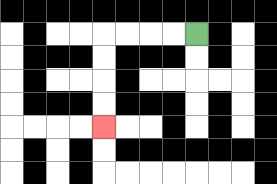{'start': '[8, 1]', 'end': '[4, 5]', 'path_directions': 'L,L,L,L,D,D,D,D', 'path_coordinates': '[[8, 1], [7, 1], [6, 1], [5, 1], [4, 1], [4, 2], [4, 3], [4, 4], [4, 5]]'}